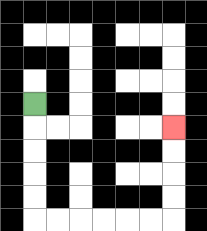{'start': '[1, 4]', 'end': '[7, 5]', 'path_directions': 'D,D,D,D,D,R,R,R,R,R,R,U,U,U,U', 'path_coordinates': '[[1, 4], [1, 5], [1, 6], [1, 7], [1, 8], [1, 9], [2, 9], [3, 9], [4, 9], [5, 9], [6, 9], [7, 9], [7, 8], [7, 7], [7, 6], [7, 5]]'}